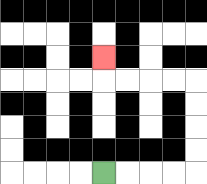{'start': '[4, 7]', 'end': '[4, 2]', 'path_directions': 'R,R,R,R,U,U,U,U,L,L,L,L,U', 'path_coordinates': '[[4, 7], [5, 7], [6, 7], [7, 7], [8, 7], [8, 6], [8, 5], [8, 4], [8, 3], [7, 3], [6, 3], [5, 3], [4, 3], [4, 2]]'}